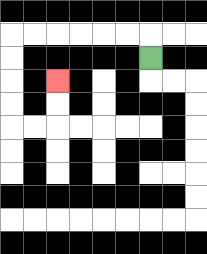{'start': '[6, 2]', 'end': '[2, 3]', 'path_directions': 'U,L,L,L,L,L,L,D,D,D,D,R,R,U,U', 'path_coordinates': '[[6, 2], [6, 1], [5, 1], [4, 1], [3, 1], [2, 1], [1, 1], [0, 1], [0, 2], [0, 3], [0, 4], [0, 5], [1, 5], [2, 5], [2, 4], [2, 3]]'}